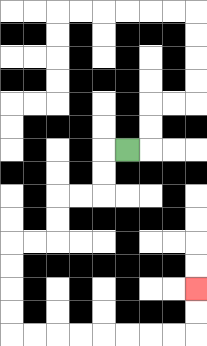{'start': '[5, 6]', 'end': '[8, 12]', 'path_directions': 'L,D,D,L,L,D,D,L,L,D,D,D,D,R,R,R,R,R,R,R,R,U,U', 'path_coordinates': '[[5, 6], [4, 6], [4, 7], [4, 8], [3, 8], [2, 8], [2, 9], [2, 10], [1, 10], [0, 10], [0, 11], [0, 12], [0, 13], [0, 14], [1, 14], [2, 14], [3, 14], [4, 14], [5, 14], [6, 14], [7, 14], [8, 14], [8, 13], [8, 12]]'}